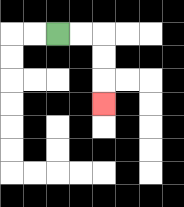{'start': '[2, 1]', 'end': '[4, 4]', 'path_directions': 'R,R,D,D,D', 'path_coordinates': '[[2, 1], [3, 1], [4, 1], [4, 2], [4, 3], [4, 4]]'}